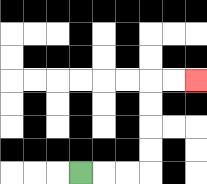{'start': '[3, 7]', 'end': '[8, 3]', 'path_directions': 'R,R,R,U,U,U,U,R,R', 'path_coordinates': '[[3, 7], [4, 7], [5, 7], [6, 7], [6, 6], [6, 5], [6, 4], [6, 3], [7, 3], [8, 3]]'}